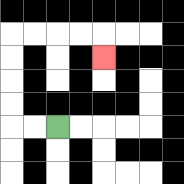{'start': '[2, 5]', 'end': '[4, 2]', 'path_directions': 'L,L,U,U,U,U,R,R,R,R,D', 'path_coordinates': '[[2, 5], [1, 5], [0, 5], [0, 4], [0, 3], [0, 2], [0, 1], [1, 1], [2, 1], [3, 1], [4, 1], [4, 2]]'}